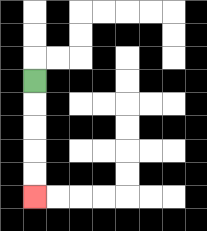{'start': '[1, 3]', 'end': '[1, 8]', 'path_directions': 'D,D,D,D,D', 'path_coordinates': '[[1, 3], [1, 4], [1, 5], [1, 6], [1, 7], [1, 8]]'}